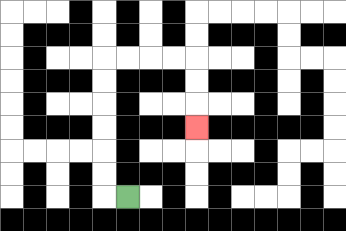{'start': '[5, 8]', 'end': '[8, 5]', 'path_directions': 'L,U,U,U,U,U,U,R,R,R,R,D,D,D', 'path_coordinates': '[[5, 8], [4, 8], [4, 7], [4, 6], [4, 5], [4, 4], [4, 3], [4, 2], [5, 2], [6, 2], [7, 2], [8, 2], [8, 3], [8, 4], [8, 5]]'}